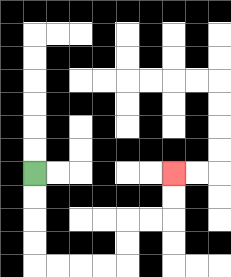{'start': '[1, 7]', 'end': '[7, 7]', 'path_directions': 'D,D,D,D,R,R,R,R,U,U,R,R,U,U', 'path_coordinates': '[[1, 7], [1, 8], [1, 9], [1, 10], [1, 11], [2, 11], [3, 11], [4, 11], [5, 11], [5, 10], [5, 9], [6, 9], [7, 9], [7, 8], [7, 7]]'}